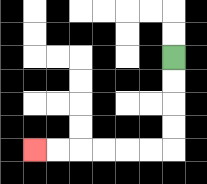{'start': '[7, 2]', 'end': '[1, 6]', 'path_directions': 'D,D,D,D,L,L,L,L,L,L', 'path_coordinates': '[[7, 2], [7, 3], [7, 4], [7, 5], [7, 6], [6, 6], [5, 6], [4, 6], [3, 6], [2, 6], [1, 6]]'}